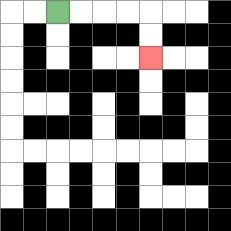{'start': '[2, 0]', 'end': '[6, 2]', 'path_directions': 'R,R,R,R,D,D', 'path_coordinates': '[[2, 0], [3, 0], [4, 0], [5, 0], [6, 0], [6, 1], [6, 2]]'}